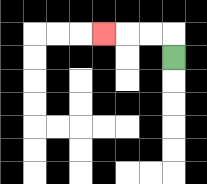{'start': '[7, 2]', 'end': '[4, 1]', 'path_directions': 'U,L,L,L', 'path_coordinates': '[[7, 2], [7, 1], [6, 1], [5, 1], [4, 1]]'}